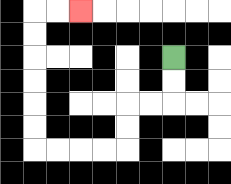{'start': '[7, 2]', 'end': '[3, 0]', 'path_directions': 'D,D,L,L,D,D,L,L,L,L,U,U,U,U,U,U,R,R', 'path_coordinates': '[[7, 2], [7, 3], [7, 4], [6, 4], [5, 4], [5, 5], [5, 6], [4, 6], [3, 6], [2, 6], [1, 6], [1, 5], [1, 4], [1, 3], [1, 2], [1, 1], [1, 0], [2, 0], [3, 0]]'}